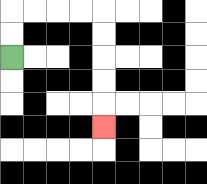{'start': '[0, 2]', 'end': '[4, 5]', 'path_directions': 'U,U,R,R,R,R,D,D,D,D,D', 'path_coordinates': '[[0, 2], [0, 1], [0, 0], [1, 0], [2, 0], [3, 0], [4, 0], [4, 1], [4, 2], [4, 3], [4, 4], [4, 5]]'}